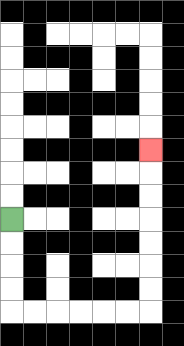{'start': '[0, 9]', 'end': '[6, 6]', 'path_directions': 'D,D,D,D,R,R,R,R,R,R,U,U,U,U,U,U,U', 'path_coordinates': '[[0, 9], [0, 10], [0, 11], [0, 12], [0, 13], [1, 13], [2, 13], [3, 13], [4, 13], [5, 13], [6, 13], [6, 12], [6, 11], [6, 10], [6, 9], [6, 8], [6, 7], [6, 6]]'}